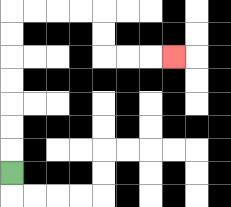{'start': '[0, 7]', 'end': '[7, 2]', 'path_directions': 'U,U,U,U,U,U,U,R,R,R,R,D,D,R,R,R', 'path_coordinates': '[[0, 7], [0, 6], [0, 5], [0, 4], [0, 3], [0, 2], [0, 1], [0, 0], [1, 0], [2, 0], [3, 0], [4, 0], [4, 1], [4, 2], [5, 2], [6, 2], [7, 2]]'}